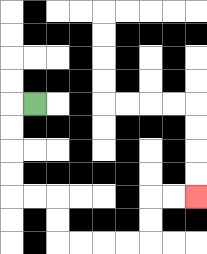{'start': '[1, 4]', 'end': '[8, 8]', 'path_directions': 'L,D,D,D,D,R,R,D,D,R,R,R,R,U,U,R,R', 'path_coordinates': '[[1, 4], [0, 4], [0, 5], [0, 6], [0, 7], [0, 8], [1, 8], [2, 8], [2, 9], [2, 10], [3, 10], [4, 10], [5, 10], [6, 10], [6, 9], [6, 8], [7, 8], [8, 8]]'}